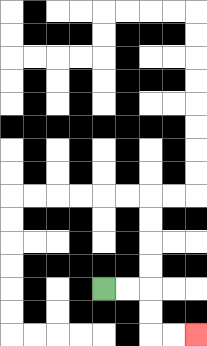{'start': '[4, 12]', 'end': '[8, 14]', 'path_directions': 'R,R,D,D,R,R', 'path_coordinates': '[[4, 12], [5, 12], [6, 12], [6, 13], [6, 14], [7, 14], [8, 14]]'}